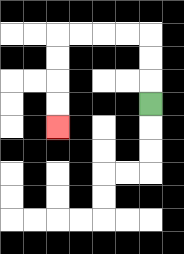{'start': '[6, 4]', 'end': '[2, 5]', 'path_directions': 'U,U,U,L,L,L,L,D,D,D,D', 'path_coordinates': '[[6, 4], [6, 3], [6, 2], [6, 1], [5, 1], [4, 1], [3, 1], [2, 1], [2, 2], [2, 3], [2, 4], [2, 5]]'}